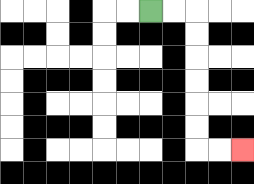{'start': '[6, 0]', 'end': '[10, 6]', 'path_directions': 'R,R,D,D,D,D,D,D,R,R', 'path_coordinates': '[[6, 0], [7, 0], [8, 0], [8, 1], [8, 2], [8, 3], [8, 4], [8, 5], [8, 6], [9, 6], [10, 6]]'}